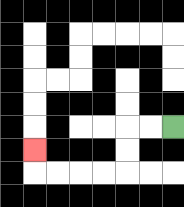{'start': '[7, 5]', 'end': '[1, 6]', 'path_directions': 'L,L,D,D,L,L,L,L,U', 'path_coordinates': '[[7, 5], [6, 5], [5, 5], [5, 6], [5, 7], [4, 7], [3, 7], [2, 7], [1, 7], [1, 6]]'}